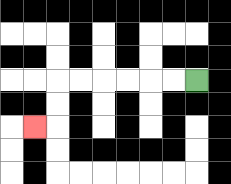{'start': '[8, 3]', 'end': '[1, 5]', 'path_directions': 'L,L,L,L,L,L,D,D,L', 'path_coordinates': '[[8, 3], [7, 3], [6, 3], [5, 3], [4, 3], [3, 3], [2, 3], [2, 4], [2, 5], [1, 5]]'}